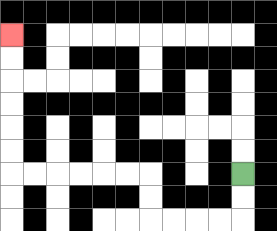{'start': '[10, 7]', 'end': '[0, 1]', 'path_directions': 'D,D,L,L,L,L,U,U,L,L,L,L,L,L,U,U,U,U,U,U', 'path_coordinates': '[[10, 7], [10, 8], [10, 9], [9, 9], [8, 9], [7, 9], [6, 9], [6, 8], [6, 7], [5, 7], [4, 7], [3, 7], [2, 7], [1, 7], [0, 7], [0, 6], [0, 5], [0, 4], [0, 3], [0, 2], [0, 1]]'}